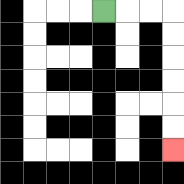{'start': '[4, 0]', 'end': '[7, 6]', 'path_directions': 'R,R,R,D,D,D,D,D,D', 'path_coordinates': '[[4, 0], [5, 0], [6, 0], [7, 0], [7, 1], [7, 2], [7, 3], [7, 4], [7, 5], [7, 6]]'}